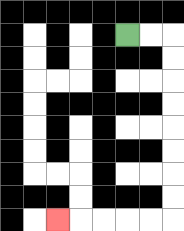{'start': '[5, 1]', 'end': '[2, 9]', 'path_directions': 'R,R,D,D,D,D,D,D,D,D,L,L,L,L,L', 'path_coordinates': '[[5, 1], [6, 1], [7, 1], [7, 2], [7, 3], [7, 4], [7, 5], [7, 6], [7, 7], [7, 8], [7, 9], [6, 9], [5, 9], [4, 9], [3, 9], [2, 9]]'}